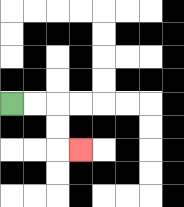{'start': '[0, 4]', 'end': '[3, 6]', 'path_directions': 'R,R,D,D,R', 'path_coordinates': '[[0, 4], [1, 4], [2, 4], [2, 5], [2, 6], [3, 6]]'}